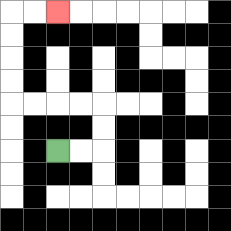{'start': '[2, 6]', 'end': '[2, 0]', 'path_directions': 'R,R,U,U,L,L,L,L,U,U,U,U,R,R', 'path_coordinates': '[[2, 6], [3, 6], [4, 6], [4, 5], [4, 4], [3, 4], [2, 4], [1, 4], [0, 4], [0, 3], [0, 2], [0, 1], [0, 0], [1, 0], [2, 0]]'}